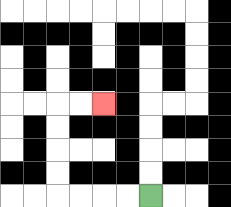{'start': '[6, 8]', 'end': '[4, 4]', 'path_directions': 'L,L,L,L,U,U,U,U,R,R', 'path_coordinates': '[[6, 8], [5, 8], [4, 8], [3, 8], [2, 8], [2, 7], [2, 6], [2, 5], [2, 4], [3, 4], [4, 4]]'}